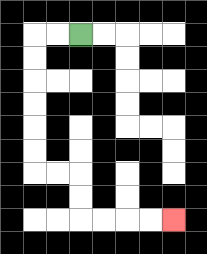{'start': '[3, 1]', 'end': '[7, 9]', 'path_directions': 'L,L,D,D,D,D,D,D,R,R,D,D,R,R,R,R', 'path_coordinates': '[[3, 1], [2, 1], [1, 1], [1, 2], [1, 3], [1, 4], [1, 5], [1, 6], [1, 7], [2, 7], [3, 7], [3, 8], [3, 9], [4, 9], [5, 9], [6, 9], [7, 9]]'}